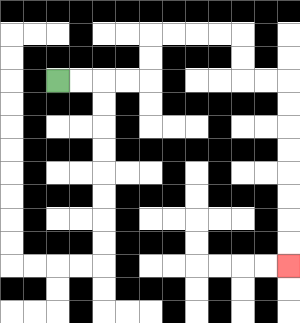{'start': '[2, 3]', 'end': '[12, 11]', 'path_directions': 'R,R,R,R,U,U,R,R,R,R,D,D,R,R,D,D,D,D,D,D,D,D', 'path_coordinates': '[[2, 3], [3, 3], [4, 3], [5, 3], [6, 3], [6, 2], [6, 1], [7, 1], [8, 1], [9, 1], [10, 1], [10, 2], [10, 3], [11, 3], [12, 3], [12, 4], [12, 5], [12, 6], [12, 7], [12, 8], [12, 9], [12, 10], [12, 11]]'}